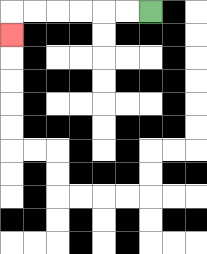{'start': '[6, 0]', 'end': '[0, 1]', 'path_directions': 'L,L,L,L,L,L,D', 'path_coordinates': '[[6, 0], [5, 0], [4, 0], [3, 0], [2, 0], [1, 0], [0, 0], [0, 1]]'}